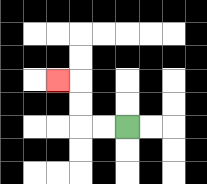{'start': '[5, 5]', 'end': '[2, 3]', 'path_directions': 'L,L,U,U,L', 'path_coordinates': '[[5, 5], [4, 5], [3, 5], [3, 4], [3, 3], [2, 3]]'}